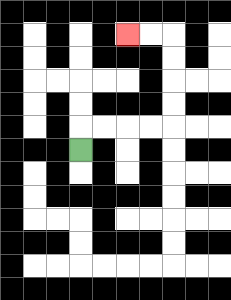{'start': '[3, 6]', 'end': '[5, 1]', 'path_directions': 'U,R,R,R,R,U,U,U,U,L,L', 'path_coordinates': '[[3, 6], [3, 5], [4, 5], [5, 5], [6, 5], [7, 5], [7, 4], [7, 3], [7, 2], [7, 1], [6, 1], [5, 1]]'}